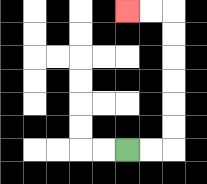{'start': '[5, 6]', 'end': '[5, 0]', 'path_directions': 'R,R,U,U,U,U,U,U,L,L', 'path_coordinates': '[[5, 6], [6, 6], [7, 6], [7, 5], [7, 4], [7, 3], [7, 2], [7, 1], [7, 0], [6, 0], [5, 0]]'}